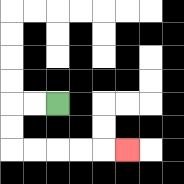{'start': '[2, 4]', 'end': '[5, 6]', 'path_directions': 'L,L,D,D,R,R,R,R,R', 'path_coordinates': '[[2, 4], [1, 4], [0, 4], [0, 5], [0, 6], [1, 6], [2, 6], [3, 6], [4, 6], [5, 6]]'}